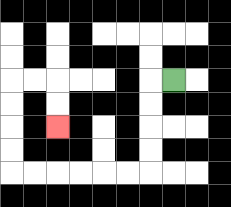{'start': '[7, 3]', 'end': '[2, 5]', 'path_directions': 'L,D,D,D,D,L,L,L,L,L,L,U,U,U,U,R,R,D,D', 'path_coordinates': '[[7, 3], [6, 3], [6, 4], [6, 5], [6, 6], [6, 7], [5, 7], [4, 7], [3, 7], [2, 7], [1, 7], [0, 7], [0, 6], [0, 5], [0, 4], [0, 3], [1, 3], [2, 3], [2, 4], [2, 5]]'}